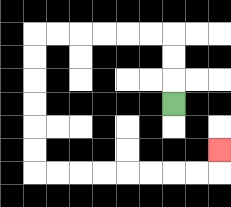{'start': '[7, 4]', 'end': '[9, 6]', 'path_directions': 'U,U,U,L,L,L,L,L,L,D,D,D,D,D,D,R,R,R,R,R,R,R,R,U', 'path_coordinates': '[[7, 4], [7, 3], [7, 2], [7, 1], [6, 1], [5, 1], [4, 1], [3, 1], [2, 1], [1, 1], [1, 2], [1, 3], [1, 4], [1, 5], [1, 6], [1, 7], [2, 7], [3, 7], [4, 7], [5, 7], [6, 7], [7, 7], [8, 7], [9, 7], [9, 6]]'}